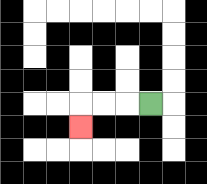{'start': '[6, 4]', 'end': '[3, 5]', 'path_directions': 'L,L,L,D', 'path_coordinates': '[[6, 4], [5, 4], [4, 4], [3, 4], [3, 5]]'}